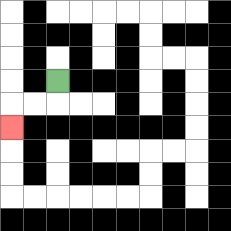{'start': '[2, 3]', 'end': '[0, 5]', 'path_directions': 'D,L,L,D', 'path_coordinates': '[[2, 3], [2, 4], [1, 4], [0, 4], [0, 5]]'}